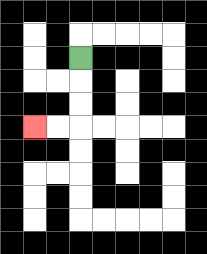{'start': '[3, 2]', 'end': '[1, 5]', 'path_directions': 'D,D,D,L,L', 'path_coordinates': '[[3, 2], [3, 3], [3, 4], [3, 5], [2, 5], [1, 5]]'}